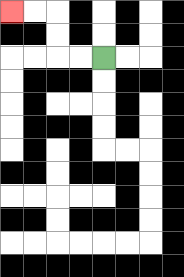{'start': '[4, 2]', 'end': '[0, 0]', 'path_directions': 'L,L,U,U,L,L', 'path_coordinates': '[[4, 2], [3, 2], [2, 2], [2, 1], [2, 0], [1, 0], [0, 0]]'}